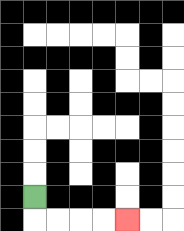{'start': '[1, 8]', 'end': '[5, 9]', 'path_directions': 'D,R,R,R,R', 'path_coordinates': '[[1, 8], [1, 9], [2, 9], [3, 9], [4, 9], [5, 9]]'}